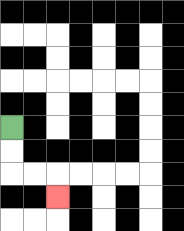{'start': '[0, 5]', 'end': '[2, 8]', 'path_directions': 'D,D,R,R,D', 'path_coordinates': '[[0, 5], [0, 6], [0, 7], [1, 7], [2, 7], [2, 8]]'}